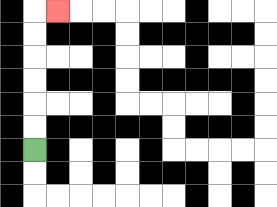{'start': '[1, 6]', 'end': '[2, 0]', 'path_directions': 'U,U,U,U,U,U,R', 'path_coordinates': '[[1, 6], [1, 5], [1, 4], [1, 3], [1, 2], [1, 1], [1, 0], [2, 0]]'}